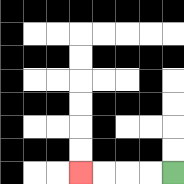{'start': '[7, 7]', 'end': '[3, 7]', 'path_directions': 'L,L,L,L', 'path_coordinates': '[[7, 7], [6, 7], [5, 7], [4, 7], [3, 7]]'}